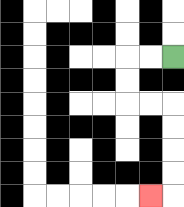{'start': '[7, 2]', 'end': '[6, 8]', 'path_directions': 'L,L,D,D,R,R,D,D,D,D,L', 'path_coordinates': '[[7, 2], [6, 2], [5, 2], [5, 3], [5, 4], [6, 4], [7, 4], [7, 5], [7, 6], [7, 7], [7, 8], [6, 8]]'}